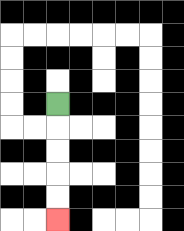{'start': '[2, 4]', 'end': '[2, 9]', 'path_directions': 'D,D,D,D,D', 'path_coordinates': '[[2, 4], [2, 5], [2, 6], [2, 7], [2, 8], [2, 9]]'}